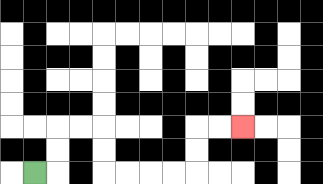{'start': '[1, 7]', 'end': '[10, 5]', 'path_directions': 'R,U,U,R,R,D,D,R,R,R,R,U,U,R,R', 'path_coordinates': '[[1, 7], [2, 7], [2, 6], [2, 5], [3, 5], [4, 5], [4, 6], [4, 7], [5, 7], [6, 7], [7, 7], [8, 7], [8, 6], [8, 5], [9, 5], [10, 5]]'}